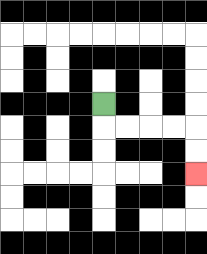{'start': '[4, 4]', 'end': '[8, 7]', 'path_directions': 'D,R,R,R,R,D,D', 'path_coordinates': '[[4, 4], [4, 5], [5, 5], [6, 5], [7, 5], [8, 5], [8, 6], [8, 7]]'}